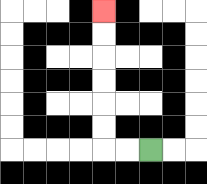{'start': '[6, 6]', 'end': '[4, 0]', 'path_directions': 'L,L,U,U,U,U,U,U', 'path_coordinates': '[[6, 6], [5, 6], [4, 6], [4, 5], [4, 4], [4, 3], [4, 2], [4, 1], [4, 0]]'}